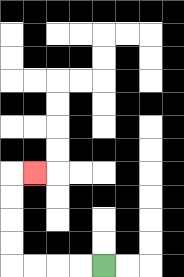{'start': '[4, 11]', 'end': '[1, 7]', 'path_directions': 'L,L,L,L,U,U,U,U,R', 'path_coordinates': '[[4, 11], [3, 11], [2, 11], [1, 11], [0, 11], [0, 10], [0, 9], [0, 8], [0, 7], [1, 7]]'}